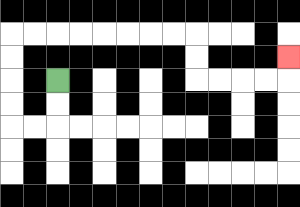{'start': '[2, 3]', 'end': '[12, 2]', 'path_directions': 'D,D,L,L,U,U,U,U,R,R,R,R,R,R,R,R,D,D,R,R,R,R,U', 'path_coordinates': '[[2, 3], [2, 4], [2, 5], [1, 5], [0, 5], [0, 4], [0, 3], [0, 2], [0, 1], [1, 1], [2, 1], [3, 1], [4, 1], [5, 1], [6, 1], [7, 1], [8, 1], [8, 2], [8, 3], [9, 3], [10, 3], [11, 3], [12, 3], [12, 2]]'}